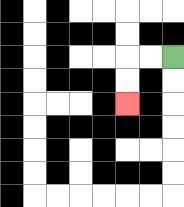{'start': '[7, 2]', 'end': '[5, 4]', 'path_directions': 'L,L,D,D', 'path_coordinates': '[[7, 2], [6, 2], [5, 2], [5, 3], [5, 4]]'}